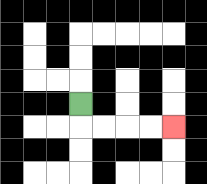{'start': '[3, 4]', 'end': '[7, 5]', 'path_directions': 'D,R,R,R,R', 'path_coordinates': '[[3, 4], [3, 5], [4, 5], [5, 5], [6, 5], [7, 5]]'}